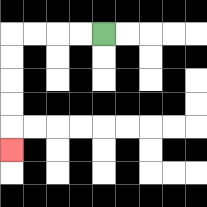{'start': '[4, 1]', 'end': '[0, 6]', 'path_directions': 'L,L,L,L,D,D,D,D,D', 'path_coordinates': '[[4, 1], [3, 1], [2, 1], [1, 1], [0, 1], [0, 2], [0, 3], [0, 4], [0, 5], [0, 6]]'}